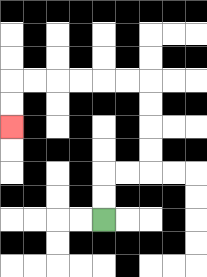{'start': '[4, 9]', 'end': '[0, 5]', 'path_directions': 'U,U,R,R,U,U,U,U,L,L,L,L,L,L,D,D', 'path_coordinates': '[[4, 9], [4, 8], [4, 7], [5, 7], [6, 7], [6, 6], [6, 5], [6, 4], [6, 3], [5, 3], [4, 3], [3, 3], [2, 3], [1, 3], [0, 3], [0, 4], [0, 5]]'}